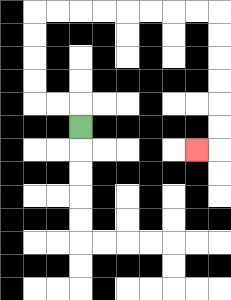{'start': '[3, 5]', 'end': '[8, 6]', 'path_directions': 'U,L,L,U,U,U,U,R,R,R,R,R,R,R,R,D,D,D,D,D,D,L', 'path_coordinates': '[[3, 5], [3, 4], [2, 4], [1, 4], [1, 3], [1, 2], [1, 1], [1, 0], [2, 0], [3, 0], [4, 0], [5, 0], [6, 0], [7, 0], [8, 0], [9, 0], [9, 1], [9, 2], [9, 3], [9, 4], [9, 5], [9, 6], [8, 6]]'}